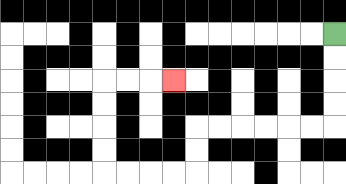{'start': '[14, 1]', 'end': '[7, 3]', 'path_directions': 'D,D,D,D,L,L,L,L,L,L,D,D,L,L,L,L,U,U,U,U,R,R,R', 'path_coordinates': '[[14, 1], [14, 2], [14, 3], [14, 4], [14, 5], [13, 5], [12, 5], [11, 5], [10, 5], [9, 5], [8, 5], [8, 6], [8, 7], [7, 7], [6, 7], [5, 7], [4, 7], [4, 6], [4, 5], [4, 4], [4, 3], [5, 3], [6, 3], [7, 3]]'}